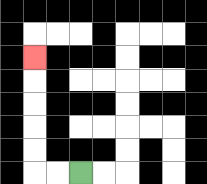{'start': '[3, 7]', 'end': '[1, 2]', 'path_directions': 'L,L,U,U,U,U,U', 'path_coordinates': '[[3, 7], [2, 7], [1, 7], [1, 6], [1, 5], [1, 4], [1, 3], [1, 2]]'}